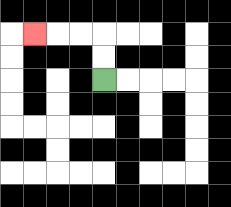{'start': '[4, 3]', 'end': '[1, 1]', 'path_directions': 'U,U,L,L,L', 'path_coordinates': '[[4, 3], [4, 2], [4, 1], [3, 1], [2, 1], [1, 1]]'}